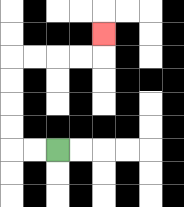{'start': '[2, 6]', 'end': '[4, 1]', 'path_directions': 'L,L,U,U,U,U,R,R,R,R,U', 'path_coordinates': '[[2, 6], [1, 6], [0, 6], [0, 5], [0, 4], [0, 3], [0, 2], [1, 2], [2, 2], [3, 2], [4, 2], [4, 1]]'}